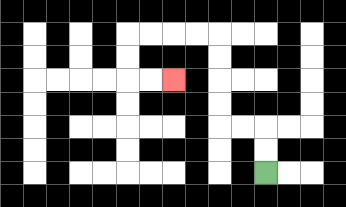{'start': '[11, 7]', 'end': '[7, 3]', 'path_directions': 'U,U,L,L,U,U,U,U,L,L,L,L,D,D,R,R', 'path_coordinates': '[[11, 7], [11, 6], [11, 5], [10, 5], [9, 5], [9, 4], [9, 3], [9, 2], [9, 1], [8, 1], [7, 1], [6, 1], [5, 1], [5, 2], [5, 3], [6, 3], [7, 3]]'}